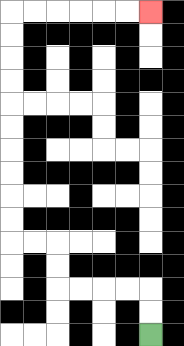{'start': '[6, 14]', 'end': '[6, 0]', 'path_directions': 'U,U,L,L,L,L,U,U,L,L,U,U,U,U,U,U,U,U,U,U,R,R,R,R,R,R', 'path_coordinates': '[[6, 14], [6, 13], [6, 12], [5, 12], [4, 12], [3, 12], [2, 12], [2, 11], [2, 10], [1, 10], [0, 10], [0, 9], [0, 8], [0, 7], [0, 6], [0, 5], [0, 4], [0, 3], [0, 2], [0, 1], [0, 0], [1, 0], [2, 0], [3, 0], [4, 0], [5, 0], [6, 0]]'}